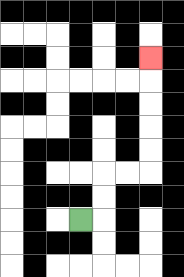{'start': '[3, 9]', 'end': '[6, 2]', 'path_directions': 'R,U,U,R,R,U,U,U,U,U', 'path_coordinates': '[[3, 9], [4, 9], [4, 8], [4, 7], [5, 7], [6, 7], [6, 6], [6, 5], [6, 4], [6, 3], [6, 2]]'}